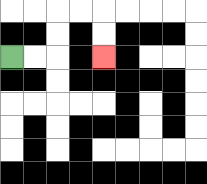{'start': '[0, 2]', 'end': '[4, 2]', 'path_directions': 'R,R,U,U,R,R,D,D', 'path_coordinates': '[[0, 2], [1, 2], [2, 2], [2, 1], [2, 0], [3, 0], [4, 0], [4, 1], [4, 2]]'}